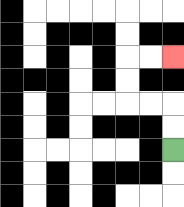{'start': '[7, 6]', 'end': '[7, 2]', 'path_directions': 'U,U,L,L,U,U,R,R', 'path_coordinates': '[[7, 6], [7, 5], [7, 4], [6, 4], [5, 4], [5, 3], [5, 2], [6, 2], [7, 2]]'}